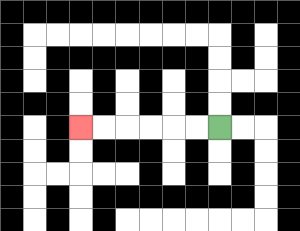{'start': '[9, 5]', 'end': '[3, 5]', 'path_directions': 'L,L,L,L,L,L', 'path_coordinates': '[[9, 5], [8, 5], [7, 5], [6, 5], [5, 5], [4, 5], [3, 5]]'}